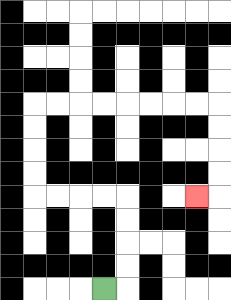{'start': '[4, 12]', 'end': '[8, 8]', 'path_directions': 'R,U,U,U,U,L,L,L,L,U,U,U,U,R,R,R,R,R,R,R,R,D,D,D,D,L', 'path_coordinates': '[[4, 12], [5, 12], [5, 11], [5, 10], [5, 9], [5, 8], [4, 8], [3, 8], [2, 8], [1, 8], [1, 7], [1, 6], [1, 5], [1, 4], [2, 4], [3, 4], [4, 4], [5, 4], [6, 4], [7, 4], [8, 4], [9, 4], [9, 5], [9, 6], [9, 7], [9, 8], [8, 8]]'}